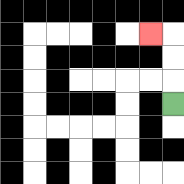{'start': '[7, 4]', 'end': '[6, 1]', 'path_directions': 'U,U,U,L', 'path_coordinates': '[[7, 4], [7, 3], [7, 2], [7, 1], [6, 1]]'}